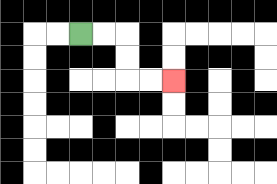{'start': '[3, 1]', 'end': '[7, 3]', 'path_directions': 'R,R,D,D,R,R', 'path_coordinates': '[[3, 1], [4, 1], [5, 1], [5, 2], [5, 3], [6, 3], [7, 3]]'}